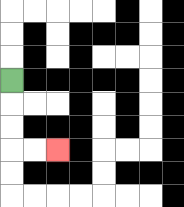{'start': '[0, 3]', 'end': '[2, 6]', 'path_directions': 'D,D,D,R,R', 'path_coordinates': '[[0, 3], [0, 4], [0, 5], [0, 6], [1, 6], [2, 6]]'}